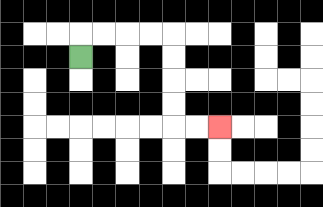{'start': '[3, 2]', 'end': '[9, 5]', 'path_directions': 'U,R,R,R,R,D,D,D,D,R,R', 'path_coordinates': '[[3, 2], [3, 1], [4, 1], [5, 1], [6, 1], [7, 1], [7, 2], [7, 3], [7, 4], [7, 5], [8, 5], [9, 5]]'}